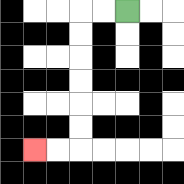{'start': '[5, 0]', 'end': '[1, 6]', 'path_directions': 'L,L,D,D,D,D,D,D,L,L', 'path_coordinates': '[[5, 0], [4, 0], [3, 0], [3, 1], [3, 2], [3, 3], [3, 4], [3, 5], [3, 6], [2, 6], [1, 6]]'}